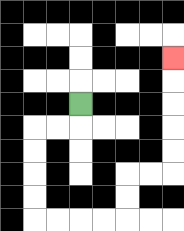{'start': '[3, 4]', 'end': '[7, 2]', 'path_directions': 'D,L,L,D,D,D,D,R,R,R,R,U,U,R,R,U,U,U,U,U', 'path_coordinates': '[[3, 4], [3, 5], [2, 5], [1, 5], [1, 6], [1, 7], [1, 8], [1, 9], [2, 9], [3, 9], [4, 9], [5, 9], [5, 8], [5, 7], [6, 7], [7, 7], [7, 6], [7, 5], [7, 4], [7, 3], [7, 2]]'}